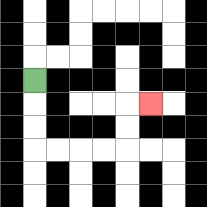{'start': '[1, 3]', 'end': '[6, 4]', 'path_directions': 'D,D,D,R,R,R,R,U,U,R', 'path_coordinates': '[[1, 3], [1, 4], [1, 5], [1, 6], [2, 6], [3, 6], [4, 6], [5, 6], [5, 5], [5, 4], [6, 4]]'}